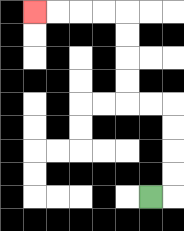{'start': '[6, 8]', 'end': '[1, 0]', 'path_directions': 'R,U,U,U,U,L,L,U,U,U,U,L,L,L,L', 'path_coordinates': '[[6, 8], [7, 8], [7, 7], [7, 6], [7, 5], [7, 4], [6, 4], [5, 4], [5, 3], [5, 2], [5, 1], [5, 0], [4, 0], [3, 0], [2, 0], [1, 0]]'}